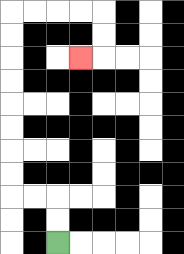{'start': '[2, 10]', 'end': '[3, 2]', 'path_directions': 'U,U,L,L,U,U,U,U,U,U,U,U,R,R,R,R,D,D,L', 'path_coordinates': '[[2, 10], [2, 9], [2, 8], [1, 8], [0, 8], [0, 7], [0, 6], [0, 5], [0, 4], [0, 3], [0, 2], [0, 1], [0, 0], [1, 0], [2, 0], [3, 0], [4, 0], [4, 1], [4, 2], [3, 2]]'}